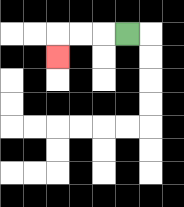{'start': '[5, 1]', 'end': '[2, 2]', 'path_directions': 'L,L,L,D', 'path_coordinates': '[[5, 1], [4, 1], [3, 1], [2, 1], [2, 2]]'}